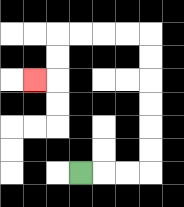{'start': '[3, 7]', 'end': '[1, 3]', 'path_directions': 'R,R,R,U,U,U,U,U,U,L,L,L,L,D,D,L', 'path_coordinates': '[[3, 7], [4, 7], [5, 7], [6, 7], [6, 6], [6, 5], [6, 4], [6, 3], [6, 2], [6, 1], [5, 1], [4, 1], [3, 1], [2, 1], [2, 2], [2, 3], [1, 3]]'}